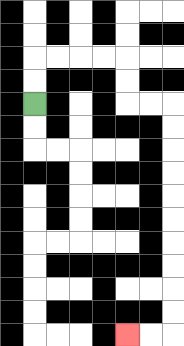{'start': '[1, 4]', 'end': '[5, 14]', 'path_directions': 'U,U,R,R,R,R,D,D,R,R,D,D,D,D,D,D,D,D,D,D,L,L', 'path_coordinates': '[[1, 4], [1, 3], [1, 2], [2, 2], [3, 2], [4, 2], [5, 2], [5, 3], [5, 4], [6, 4], [7, 4], [7, 5], [7, 6], [7, 7], [7, 8], [7, 9], [7, 10], [7, 11], [7, 12], [7, 13], [7, 14], [6, 14], [5, 14]]'}